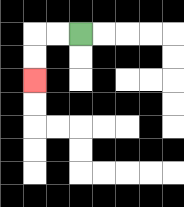{'start': '[3, 1]', 'end': '[1, 3]', 'path_directions': 'L,L,D,D', 'path_coordinates': '[[3, 1], [2, 1], [1, 1], [1, 2], [1, 3]]'}